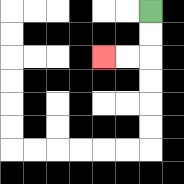{'start': '[6, 0]', 'end': '[4, 2]', 'path_directions': 'D,D,L,L', 'path_coordinates': '[[6, 0], [6, 1], [6, 2], [5, 2], [4, 2]]'}